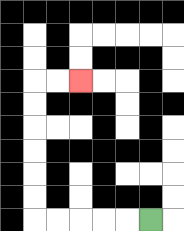{'start': '[6, 9]', 'end': '[3, 3]', 'path_directions': 'L,L,L,L,L,U,U,U,U,U,U,R,R', 'path_coordinates': '[[6, 9], [5, 9], [4, 9], [3, 9], [2, 9], [1, 9], [1, 8], [1, 7], [1, 6], [1, 5], [1, 4], [1, 3], [2, 3], [3, 3]]'}